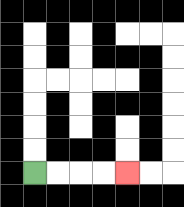{'start': '[1, 7]', 'end': '[5, 7]', 'path_directions': 'R,R,R,R', 'path_coordinates': '[[1, 7], [2, 7], [3, 7], [4, 7], [5, 7]]'}